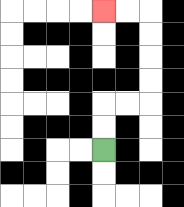{'start': '[4, 6]', 'end': '[4, 0]', 'path_directions': 'U,U,R,R,U,U,U,U,L,L', 'path_coordinates': '[[4, 6], [4, 5], [4, 4], [5, 4], [6, 4], [6, 3], [6, 2], [6, 1], [6, 0], [5, 0], [4, 0]]'}